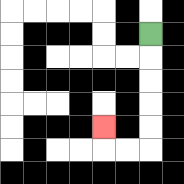{'start': '[6, 1]', 'end': '[4, 5]', 'path_directions': 'D,D,D,D,D,L,L,U', 'path_coordinates': '[[6, 1], [6, 2], [6, 3], [6, 4], [6, 5], [6, 6], [5, 6], [4, 6], [4, 5]]'}